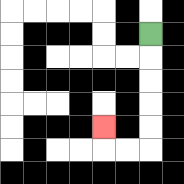{'start': '[6, 1]', 'end': '[4, 5]', 'path_directions': 'D,D,D,D,D,L,L,U', 'path_coordinates': '[[6, 1], [6, 2], [6, 3], [6, 4], [6, 5], [6, 6], [5, 6], [4, 6], [4, 5]]'}